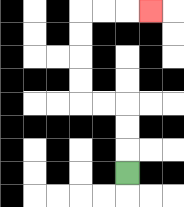{'start': '[5, 7]', 'end': '[6, 0]', 'path_directions': 'U,U,U,L,L,U,U,U,U,R,R,R', 'path_coordinates': '[[5, 7], [5, 6], [5, 5], [5, 4], [4, 4], [3, 4], [3, 3], [3, 2], [3, 1], [3, 0], [4, 0], [5, 0], [6, 0]]'}